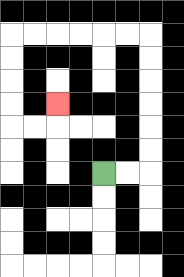{'start': '[4, 7]', 'end': '[2, 4]', 'path_directions': 'R,R,U,U,U,U,U,U,L,L,L,L,L,L,D,D,D,D,R,R,U', 'path_coordinates': '[[4, 7], [5, 7], [6, 7], [6, 6], [6, 5], [6, 4], [6, 3], [6, 2], [6, 1], [5, 1], [4, 1], [3, 1], [2, 1], [1, 1], [0, 1], [0, 2], [0, 3], [0, 4], [0, 5], [1, 5], [2, 5], [2, 4]]'}